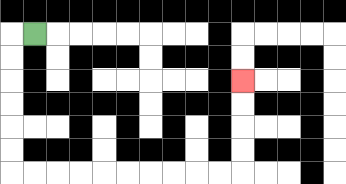{'start': '[1, 1]', 'end': '[10, 3]', 'path_directions': 'L,D,D,D,D,D,D,R,R,R,R,R,R,R,R,R,R,U,U,U,U', 'path_coordinates': '[[1, 1], [0, 1], [0, 2], [0, 3], [0, 4], [0, 5], [0, 6], [0, 7], [1, 7], [2, 7], [3, 7], [4, 7], [5, 7], [6, 7], [7, 7], [8, 7], [9, 7], [10, 7], [10, 6], [10, 5], [10, 4], [10, 3]]'}